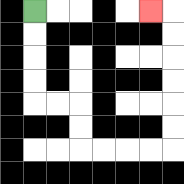{'start': '[1, 0]', 'end': '[6, 0]', 'path_directions': 'D,D,D,D,R,R,D,D,R,R,R,R,U,U,U,U,U,U,L', 'path_coordinates': '[[1, 0], [1, 1], [1, 2], [1, 3], [1, 4], [2, 4], [3, 4], [3, 5], [3, 6], [4, 6], [5, 6], [6, 6], [7, 6], [7, 5], [7, 4], [7, 3], [7, 2], [7, 1], [7, 0], [6, 0]]'}